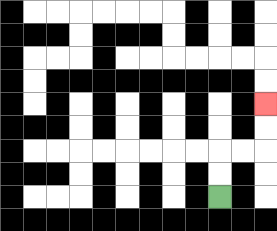{'start': '[9, 8]', 'end': '[11, 4]', 'path_directions': 'U,U,R,R,U,U', 'path_coordinates': '[[9, 8], [9, 7], [9, 6], [10, 6], [11, 6], [11, 5], [11, 4]]'}